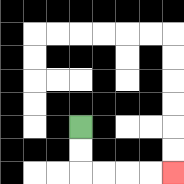{'start': '[3, 5]', 'end': '[7, 7]', 'path_directions': 'D,D,R,R,R,R', 'path_coordinates': '[[3, 5], [3, 6], [3, 7], [4, 7], [5, 7], [6, 7], [7, 7]]'}